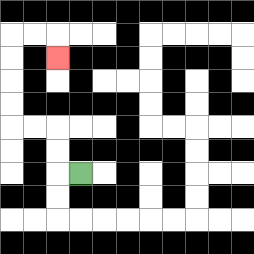{'start': '[3, 7]', 'end': '[2, 2]', 'path_directions': 'L,U,U,L,L,U,U,U,U,R,R,D', 'path_coordinates': '[[3, 7], [2, 7], [2, 6], [2, 5], [1, 5], [0, 5], [0, 4], [0, 3], [0, 2], [0, 1], [1, 1], [2, 1], [2, 2]]'}